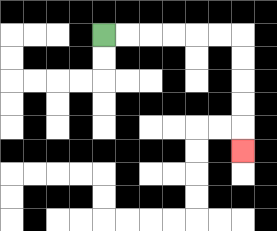{'start': '[4, 1]', 'end': '[10, 6]', 'path_directions': 'R,R,R,R,R,R,D,D,D,D,D', 'path_coordinates': '[[4, 1], [5, 1], [6, 1], [7, 1], [8, 1], [9, 1], [10, 1], [10, 2], [10, 3], [10, 4], [10, 5], [10, 6]]'}